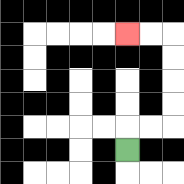{'start': '[5, 6]', 'end': '[5, 1]', 'path_directions': 'U,R,R,U,U,U,U,L,L', 'path_coordinates': '[[5, 6], [5, 5], [6, 5], [7, 5], [7, 4], [7, 3], [7, 2], [7, 1], [6, 1], [5, 1]]'}